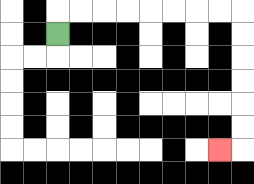{'start': '[2, 1]', 'end': '[9, 6]', 'path_directions': 'U,R,R,R,R,R,R,R,R,D,D,D,D,D,D,L', 'path_coordinates': '[[2, 1], [2, 0], [3, 0], [4, 0], [5, 0], [6, 0], [7, 0], [8, 0], [9, 0], [10, 0], [10, 1], [10, 2], [10, 3], [10, 4], [10, 5], [10, 6], [9, 6]]'}